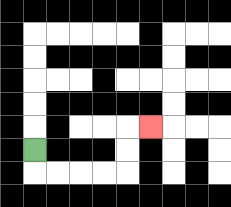{'start': '[1, 6]', 'end': '[6, 5]', 'path_directions': 'D,R,R,R,R,U,U,R', 'path_coordinates': '[[1, 6], [1, 7], [2, 7], [3, 7], [4, 7], [5, 7], [5, 6], [5, 5], [6, 5]]'}